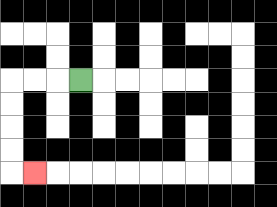{'start': '[3, 3]', 'end': '[1, 7]', 'path_directions': 'L,L,L,D,D,D,D,R', 'path_coordinates': '[[3, 3], [2, 3], [1, 3], [0, 3], [0, 4], [0, 5], [0, 6], [0, 7], [1, 7]]'}